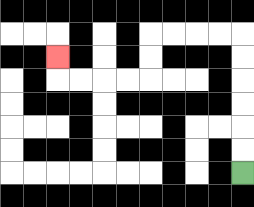{'start': '[10, 7]', 'end': '[2, 2]', 'path_directions': 'U,U,U,U,U,U,L,L,L,L,D,D,L,L,L,L,U', 'path_coordinates': '[[10, 7], [10, 6], [10, 5], [10, 4], [10, 3], [10, 2], [10, 1], [9, 1], [8, 1], [7, 1], [6, 1], [6, 2], [6, 3], [5, 3], [4, 3], [3, 3], [2, 3], [2, 2]]'}